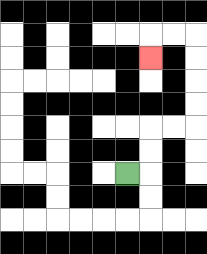{'start': '[5, 7]', 'end': '[6, 2]', 'path_directions': 'R,U,U,R,R,U,U,U,U,L,L,D', 'path_coordinates': '[[5, 7], [6, 7], [6, 6], [6, 5], [7, 5], [8, 5], [8, 4], [8, 3], [8, 2], [8, 1], [7, 1], [6, 1], [6, 2]]'}